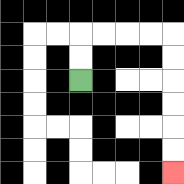{'start': '[3, 3]', 'end': '[7, 7]', 'path_directions': 'U,U,R,R,R,R,D,D,D,D,D,D', 'path_coordinates': '[[3, 3], [3, 2], [3, 1], [4, 1], [5, 1], [6, 1], [7, 1], [7, 2], [7, 3], [7, 4], [7, 5], [7, 6], [7, 7]]'}